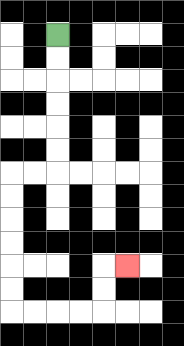{'start': '[2, 1]', 'end': '[5, 11]', 'path_directions': 'D,D,D,D,D,D,L,L,D,D,D,D,D,D,R,R,R,R,U,U,R', 'path_coordinates': '[[2, 1], [2, 2], [2, 3], [2, 4], [2, 5], [2, 6], [2, 7], [1, 7], [0, 7], [0, 8], [0, 9], [0, 10], [0, 11], [0, 12], [0, 13], [1, 13], [2, 13], [3, 13], [4, 13], [4, 12], [4, 11], [5, 11]]'}